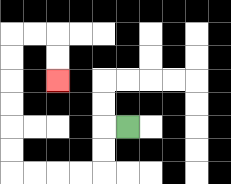{'start': '[5, 5]', 'end': '[2, 3]', 'path_directions': 'L,D,D,L,L,L,L,U,U,U,U,U,U,R,R,D,D', 'path_coordinates': '[[5, 5], [4, 5], [4, 6], [4, 7], [3, 7], [2, 7], [1, 7], [0, 7], [0, 6], [0, 5], [0, 4], [0, 3], [0, 2], [0, 1], [1, 1], [2, 1], [2, 2], [2, 3]]'}